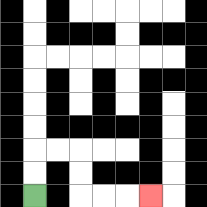{'start': '[1, 8]', 'end': '[6, 8]', 'path_directions': 'U,U,R,R,D,D,R,R,R', 'path_coordinates': '[[1, 8], [1, 7], [1, 6], [2, 6], [3, 6], [3, 7], [3, 8], [4, 8], [5, 8], [6, 8]]'}